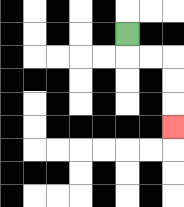{'start': '[5, 1]', 'end': '[7, 5]', 'path_directions': 'D,R,R,D,D,D', 'path_coordinates': '[[5, 1], [5, 2], [6, 2], [7, 2], [7, 3], [7, 4], [7, 5]]'}